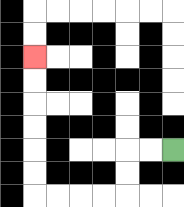{'start': '[7, 6]', 'end': '[1, 2]', 'path_directions': 'L,L,D,D,L,L,L,L,U,U,U,U,U,U', 'path_coordinates': '[[7, 6], [6, 6], [5, 6], [5, 7], [5, 8], [4, 8], [3, 8], [2, 8], [1, 8], [1, 7], [1, 6], [1, 5], [1, 4], [1, 3], [1, 2]]'}